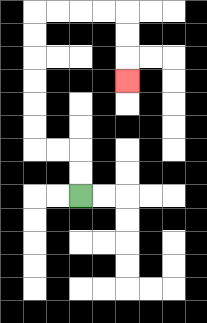{'start': '[3, 8]', 'end': '[5, 3]', 'path_directions': 'U,U,L,L,U,U,U,U,U,U,R,R,R,R,D,D,D', 'path_coordinates': '[[3, 8], [3, 7], [3, 6], [2, 6], [1, 6], [1, 5], [1, 4], [1, 3], [1, 2], [1, 1], [1, 0], [2, 0], [3, 0], [4, 0], [5, 0], [5, 1], [5, 2], [5, 3]]'}